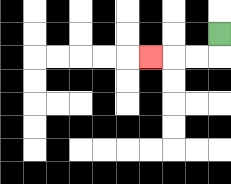{'start': '[9, 1]', 'end': '[6, 2]', 'path_directions': 'D,L,L,L', 'path_coordinates': '[[9, 1], [9, 2], [8, 2], [7, 2], [6, 2]]'}